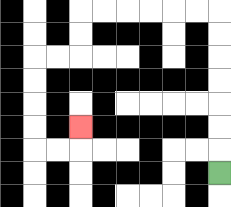{'start': '[9, 7]', 'end': '[3, 5]', 'path_directions': 'U,U,U,U,U,U,U,L,L,L,L,L,L,D,D,L,L,D,D,D,D,R,R,U', 'path_coordinates': '[[9, 7], [9, 6], [9, 5], [9, 4], [9, 3], [9, 2], [9, 1], [9, 0], [8, 0], [7, 0], [6, 0], [5, 0], [4, 0], [3, 0], [3, 1], [3, 2], [2, 2], [1, 2], [1, 3], [1, 4], [1, 5], [1, 6], [2, 6], [3, 6], [3, 5]]'}